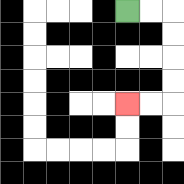{'start': '[5, 0]', 'end': '[5, 4]', 'path_directions': 'R,R,D,D,D,D,L,L', 'path_coordinates': '[[5, 0], [6, 0], [7, 0], [7, 1], [7, 2], [7, 3], [7, 4], [6, 4], [5, 4]]'}